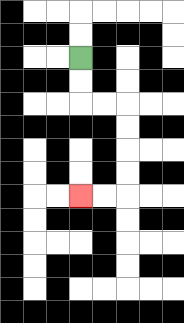{'start': '[3, 2]', 'end': '[3, 8]', 'path_directions': 'D,D,R,R,D,D,D,D,L,L', 'path_coordinates': '[[3, 2], [3, 3], [3, 4], [4, 4], [5, 4], [5, 5], [5, 6], [5, 7], [5, 8], [4, 8], [3, 8]]'}